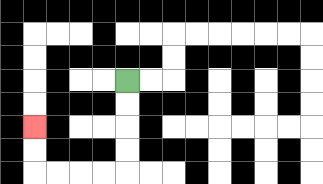{'start': '[5, 3]', 'end': '[1, 5]', 'path_directions': 'D,D,D,D,L,L,L,L,U,U', 'path_coordinates': '[[5, 3], [5, 4], [5, 5], [5, 6], [5, 7], [4, 7], [3, 7], [2, 7], [1, 7], [1, 6], [1, 5]]'}